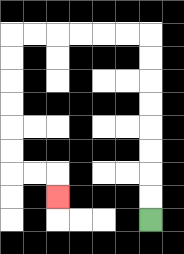{'start': '[6, 9]', 'end': '[2, 8]', 'path_directions': 'U,U,U,U,U,U,U,U,L,L,L,L,L,L,D,D,D,D,D,D,R,R,D', 'path_coordinates': '[[6, 9], [6, 8], [6, 7], [6, 6], [6, 5], [6, 4], [6, 3], [6, 2], [6, 1], [5, 1], [4, 1], [3, 1], [2, 1], [1, 1], [0, 1], [0, 2], [0, 3], [0, 4], [0, 5], [0, 6], [0, 7], [1, 7], [2, 7], [2, 8]]'}